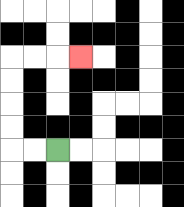{'start': '[2, 6]', 'end': '[3, 2]', 'path_directions': 'L,L,U,U,U,U,R,R,R', 'path_coordinates': '[[2, 6], [1, 6], [0, 6], [0, 5], [0, 4], [0, 3], [0, 2], [1, 2], [2, 2], [3, 2]]'}